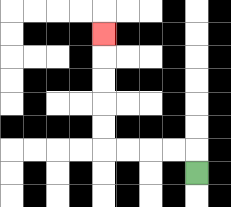{'start': '[8, 7]', 'end': '[4, 1]', 'path_directions': 'U,L,L,L,L,U,U,U,U,U', 'path_coordinates': '[[8, 7], [8, 6], [7, 6], [6, 6], [5, 6], [4, 6], [4, 5], [4, 4], [4, 3], [4, 2], [4, 1]]'}